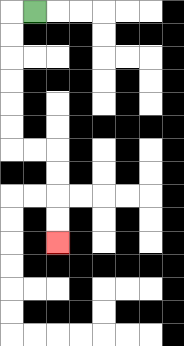{'start': '[1, 0]', 'end': '[2, 10]', 'path_directions': 'L,D,D,D,D,D,D,R,R,D,D,D,D', 'path_coordinates': '[[1, 0], [0, 0], [0, 1], [0, 2], [0, 3], [0, 4], [0, 5], [0, 6], [1, 6], [2, 6], [2, 7], [2, 8], [2, 9], [2, 10]]'}